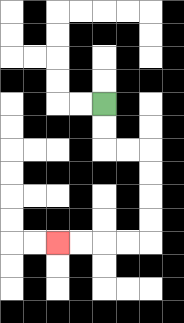{'start': '[4, 4]', 'end': '[2, 10]', 'path_directions': 'D,D,R,R,D,D,D,D,L,L,L,L', 'path_coordinates': '[[4, 4], [4, 5], [4, 6], [5, 6], [6, 6], [6, 7], [6, 8], [6, 9], [6, 10], [5, 10], [4, 10], [3, 10], [2, 10]]'}